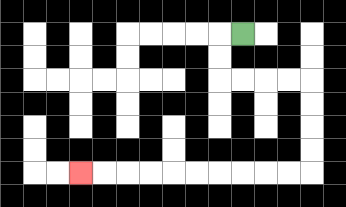{'start': '[10, 1]', 'end': '[3, 7]', 'path_directions': 'L,D,D,R,R,R,R,D,D,D,D,L,L,L,L,L,L,L,L,L,L', 'path_coordinates': '[[10, 1], [9, 1], [9, 2], [9, 3], [10, 3], [11, 3], [12, 3], [13, 3], [13, 4], [13, 5], [13, 6], [13, 7], [12, 7], [11, 7], [10, 7], [9, 7], [8, 7], [7, 7], [6, 7], [5, 7], [4, 7], [3, 7]]'}